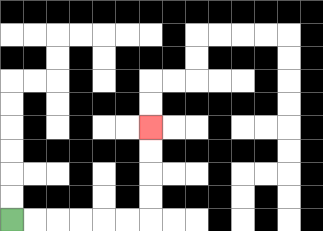{'start': '[0, 9]', 'end': '[6, 5]', 'path_directions': 'R,R,R,R,R,R,U,U,U,U', 'path_coordinates': '[[0, 9], [1, 9], [2, 9], [3, 9], [4, 9], [5, 9], [6, 9], [6, 8], [6, 7], [6, 6], [6, 5]]'}